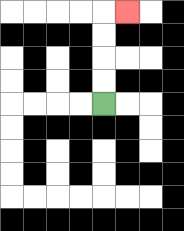{'start': '[4, 4]', 'end': '[5, 0]', 'path_directions': 'U,U,U,U,R', 'path_coordinates': '[[4, 4], [4, 3], [4, 2], [4, 1], [4, 0], [5, 0]]'}